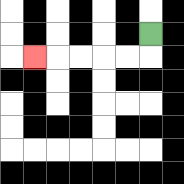{'start': '[6, 1]', 'end': '[1, 2]', 'path_directions': 'D,L,L,L,L,L', 'path_coordinates': '[[6, 1], [6, 2], [5, 2], [4, 2], [3, 2], [2, 2], [1, 2]]'}